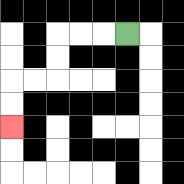{'start': '[5, 1]', 'end': '[0, 5]', 'path_directions': 'L,L,L,D,D,L,L,D,D', 'path_coordinates': '[[5, 1], [4, 1], [3, 1], [2, 1], [2, 2], [2, 3], [1, 3], [0, 3], [0, 4], [0, 5]]'}